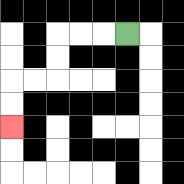{'start': '[5, 1]', 'end': '[0, 5]', 'path_directions': 'L,L,L,D,D,L,L,D,D', 'path_coordinates': '[[5, 1], [4, 1], [3, 1], [2, 1], [2, 2], [2, 3], [1, 3], [0, 3], [0, 4], [0, 5]]'}